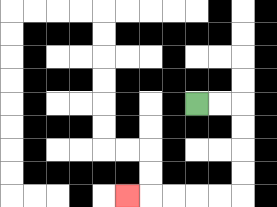{'start': '[8, 4]', 'end': '[5, 8]', 'path_directions': 'R,R,D,D,D,D,L,L,L,L,L', 'path_coordinates': '[[8, 4], [9, 4], [10, 4], [10, 5], [10, 6], [10, 7], [10, 8], [9, 8], [8, 8], [7, 8], [6, 8], [5, 8]]'}